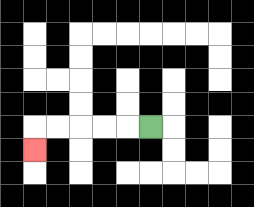{'start': '[6, 5]', 'end': '[1, 6]', 'path_directions': 'L,L,L,L,L,D', 'path_coordinates': '[[6, 5], [5, 5], [4, 5], [3, 5], [2, 5], [1, 5], [1, 6]]'}